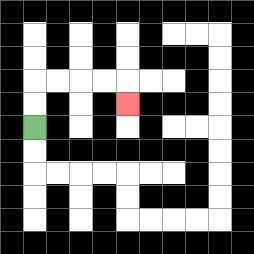{'start': '[1, 5]', 'end': '[5, 4]', 'path_directions': 'U,U,R,R,R,R,D', 'path_coordinates': '[[1, 5], [1, 4], [1, 3], [2, 3], [3, 3], [4, 3], [5, 3], [5, 4]]'}